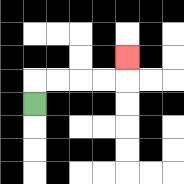{'start': '[1, 4]', 'end': '[5, 2]', 'path_directions': 'U,R,R,R,R,U', 'path_coordinates': '[[1, 4], [1, 3], [2, 3], [3, 3], [4, 3], [5, 3], [5, 2]]'}